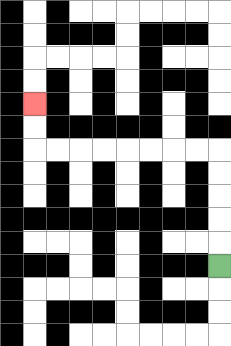{'start': '[9, 11]', 'end': '[1, 4]', 'path_directions': 'U,U,U,U,U,L,L,L,L,L,L,L,L,U,U', 'path_coordinates': '[[9, 11], [9, 10], [9, 9], [9, 8], [9, 7], [9, 6], [8, 6], [7, 6], [6, 6], [5, 6], [4, 6], [3, 6], [2, 6], [1, 6], [1, 5], [1, 4]]'}